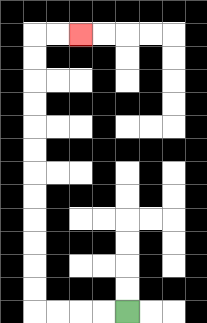{'start': '[5, 13]', 'end': '[3, 1]', 'path_directions': 'L,L,L,L,U,U,U,U,U,U,U,U,U,U,U,U,R,R', 'path_coordinates': '[[5, 13], [4, 13], [3, 13], [2, 13], [1, 13], [1, 12], [1, 11], [1, 10], [1, 9], [1, 8], [1, 7], [1, 6], [1, 5], [1, 4], [1, 3], [1, 2], [1, 1], [2, 1], [3, 1]]'}